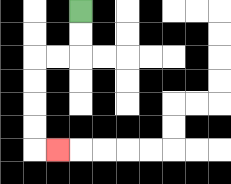{'start': '[3, 0]', 'end': '[2, 6]', 'path_directions': 'D,D,L,L,D,D,D,D,R', 'path_coordinates': '[[3, 0], [3, 1], [3, 2], [2, 2], [1, 2], [1, 3], [1, 4], [1, 5], [1, 6], [2, 6]]'}